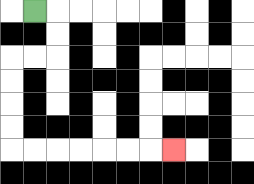{'start': '[1, 0]', 'end': '[7, 6]', 'path_directions': 'R,D,D,L,L,D,D,D,D,R,R,R,R,R,R,R', 'path_coordinates': '[[1, 0], [2, 0], [2, 1], [2, 2], [1, 2], [0, 2], [0, 3], [0, 4], [0, 5], [0, 6], [1, 6], [2, 6], [3, 6], [4, 6], [5, 6], [6, 6], [7, 6]]'}